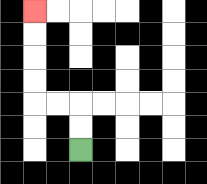{'start': '[3, 6]', 'end': '[1, 0]', 'path_directions': 'U,U,L,L,U,U,U,U', 'path_coordinates': '[[3, 6], [3, 5], [3, 4], [2, 4], [1, 4], [1, 3], [1, 2], [1, 1], [1, 0]]'}